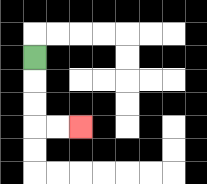{'start': '[1, 2]', 'end': '[3, 5]', 'path_directions': 'D,D,D,R,R', 'path_coordinates': '[[1, 2], [1, 3], [1, 4], [1, 5], [2, 5], [3, 5]]'}